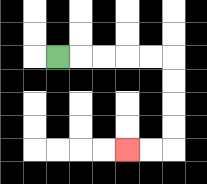{'start': '[2, 2]', 'end': '[5, 6]', 'path_directions': 'R,R,R,R,R,D,D,D,D,L,L', 'path_coordinates': '[[2, 2], [3, 2], [4, 2], [5, 2], [6, 2], [7, 2], [7, 3], [7, 4], [7, 5], [7, 6], [6, 6], [5, 6]]'}